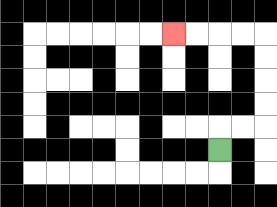{'start': '[9, 6]', 'end': '[7, 1]', 'path_directions': 'U,R,R,U,U,U,U,L,L,L,L', 'path_coordinates': '[[9, 6], [9, 5], [10, 5], [11, 5], [11, 4], [11, 3], [11, 2], [11, 1], [10, 1], [9, 1], [8, 1], [7, 1]]'}